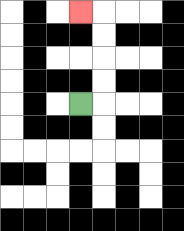{'start': '[3, 4]', 'end': '[3, 0]', 'path_directions': 'R,U,U,U,U,L', 'path_coordinates': '[[3, 4], [4, 4], [4, 3], [4, 2], [4, 1], [4, 0], [3, 0]]'}